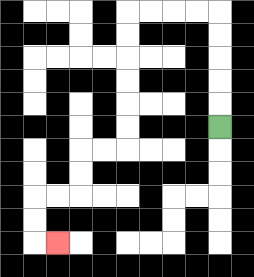{'start': '[9, 5]', 'end': '[2, 10]', 'path_directions': 'U,U,U,U,U,L,L,L,L,D,D,D,D,D,D,L,L,D,D,L,L,D,D,R', 'path_coordinates': '[[9, 5], [9, 4], [9, 3], [9, 2], [9, 1], [9, 0], [8, 0], [7, 0], [6, 0], [5, 0], [5, 1], [5, 2], [5, 3], [5, 4], [5, 5], [5, 6], [4, 6], [3, 6], [3, 7], [3, 8], [2, 8], [1, 8], [1, 9], [1, 10], [2, 10]]'}